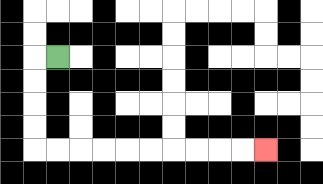{'start': '[2, 2]', 'end': '[11, 6]', 'path_directions': 'L,D,D,D,D,R,R,R,R,R,R,R,R,R,R', 'path_coordinates': '[[2, 2], [1, 2], [1, 3], [1, 4], [1, 5], [1, 6], [2, 6], [3, 6], [4, 6], [5, 6], [6, 6], [7, 6], [8, 6], [9, 6], [10, 6], [11, 6]]'}